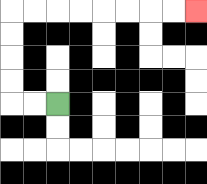{'start': '[2, 4]', 'end': '[8, 0]', 'path_directions': 'L,L,U,U,U,U,R,R,R,R,R,R,R,R', 'path_coordinates': '[[2, 4], [1, 4], [0, 4], [0, 3], [0, 2], [0, 1], [0, 0], [1, 0], [2, 0], [3, 0], [4, 0], [5, 0], [6, 0], [7, 0], [8, 0]]'}